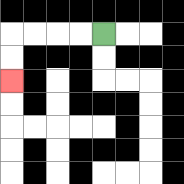{'start': '[4, 1]', 'end': '[0, 3]', 'path_directions': 'L,L,L,L,D,D', 'path_coordinates': '[[4, 1], [3, 1], [2, 1], [1, 1], [0, 1], [0, 2], [0, 3]]'}